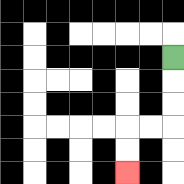{'start': '[7, 2]', 'end': '[5, 7]', 'path_directions': 'D,D,D,L,L,D,D', 'path_coordinates': '[[7, 2], [7, 3], [7, 4], [7, 5], [6, 5], [5, 5], [5, 6], [5, 7]]'}